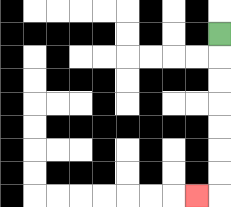{'start': '[9, 1]', 'end': '[8, 8]', 'path_directions': 'D,D,D,D,D,D,D,L', 'path_coordinates': '[[9, 1], [9, 2], [9, 3], [9, 4], [9, 5], [9, 6], [9, 7], [9, 8], [8, 8]]'}